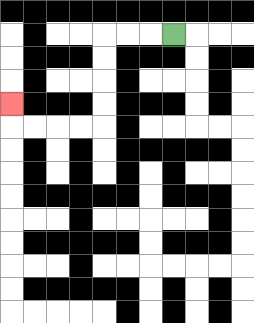{'start': '[7, 1]', 'end': '[0, 4]', 'path_directions': 'L,L,L,D,D,D,D,L,L,L,L,U', 'path_coordinates': '[[7, 1], [6, 1], [5, 1], [4, 1], [4, 2], [4, 3], [4, 4], [4, 5], [3, 5], [2, 5], [1, 5], [0, 5], [0, 4]]'}